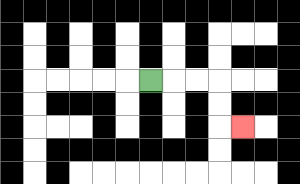{'start': '[6, 3]', 'end': '[10, 5]', 'path_directions': 'R,R,R,D,D,R', 'path_coordinates': '[[6, 3], [7, 3], [8, 3], [9, 3], [9, 4], [9, 5], [10, 5]]'}